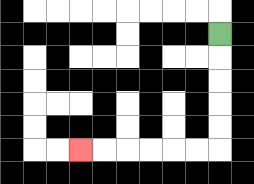{'start': '[9, 1]', 'end': '[3, 6]', 'path_directions': 'D,D,D,D,D,L,L,L,L,L,L', 'path_coordinates': '[[9, 1], [9, 2], [9, 3], [9, 4], [9, 5], [9, 6], [8, 6], [7, 6], [6, 6], [5, 6], [4, 6], [3, 6]]'}